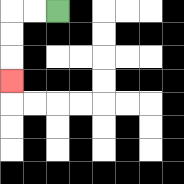{'start': '[2, 0]', 'end': '[0, 3]', 'path_directions': 'L,L,D,D,D', 'path_coordinates': '[[2, 0], [1, 0], [0, 0], [0, 1], [0, 2], [0, 3]]'}